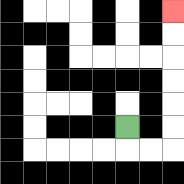{'start': '[5, 5]', 'end': '[7, 0]', 'path_directions': 'D,R,R,U,U,U,U,U,U', 'path_coordinates': '[[5, 5], [5, 6], [6, 6], [7, 6], [7, 5], [7, 4], [7, 3], [7, 2], [7, 1], [7, 0]]'}